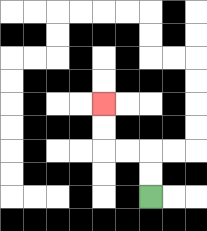{'start': '[6, 8]', 'end': '[4, 4]', 'path_directions': 'U,U,L,L,U,U', 'path_coordinates': '[[6, 8], [6, 7], [6, 6], [5, 6], [4, 6], [4, 5], [4, 4]]'}